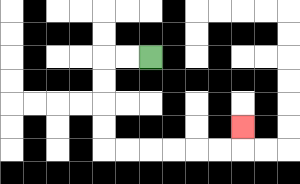{'start': '[6, 2]', 'end': '[10, 5]', 'path_directions': 'L,L,D,D,D,D,R,R,R,R,R,R,U', 'path_coordinates': '[[6, 2], [5, 2], [4, 2], [4, 3], [4, 4], [4, 5], [4, 6], [5, 6], [6, 6], [7, 6], [8, 6], [9, 6], [10, 6], [10, 5]]'}